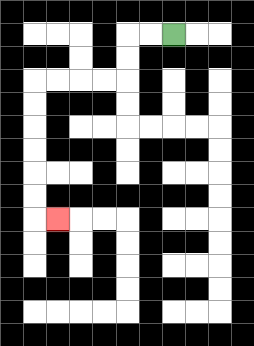{'start': '[7, 1]', 'end': '[2, 9]', 'path_directions': 'L,L,D,D,L,L,L,L,D,D,D,D,D,D,R', 'path_coordinates': '[[7, 1], [6, 1], [5, 1], [5, 2], [5, 3], [4, 3], [3, 3], [2, 3], [1, 3], [1, 4], [1, 5], [1, 6], [1, 7], [1, 8], [1, 9], [2, 9]]'}